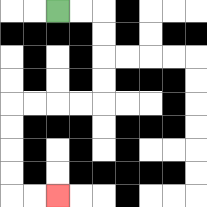{'start': '[2, 0]', 'end': '[2, 8]', 'path_directions': 'R,R,D,D,D,D,L,L,L,L,D,D,D,D,R,R', 'path_coordinates': '[[2, 0], [3, 0], [4, 0], [4, 1], [4, 2], [4, 3], [4, 4], [3, 4], [2, 4], [1, 4], [0, 4], [0, 5], [0, 6], [0, 7], [0, 8], [1, 8], [2, 8]]'}